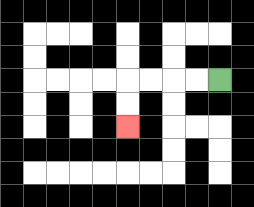{'start': '[9, 3]', 'end': '[5, 5]', 'path_directions': 'L,L,L,L,D,D', 'path_coordinates': '[[9, 3], [8, 3], [7, 3], [6, 3], [5, 3], [5, 4], [5, 5]]'}